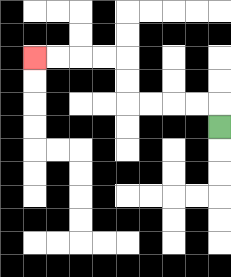{'start': '[9, 5]', 'end': '[1, 2]', 'path_directions': 'U,L,L,L,L,U,U,L,L,L,L', 'path_coordinates': '[[9, 5], [9, 4], [8, 4], [7, 4], [6, 4], [5, 4], [5, 3], [5, 2], [4, 2], [3, 2], [2, 2], [1, 2]]'}